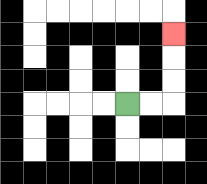{'start': '[5, 4]', 'end': '[7, 1]', 'path_directions': 'R,R,U,U,U', 'path_coordinates': '[[5, 4], [6, 4], [7, 4], [7, 3], [7, 2], [7, 1]]'}